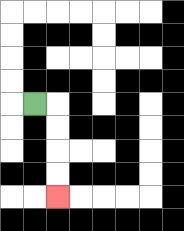{'start': '[1, 4]', 'end': '[2, 8]', 'path_directions': 'R,D,D,D,D', 'path_coordinates': '[[1, 4], [2, 4], [2, 5], [2, 6], [2, 7], [2, 8]]'}